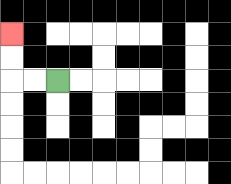{'start': '[2, 3]', 'end': '[0, 1]', 'path_directions': 'L,L,U,U', 'path_coordinates': '[[2, 3], [1, 3], [0, 3], [0, 2], [0, 1]]'}